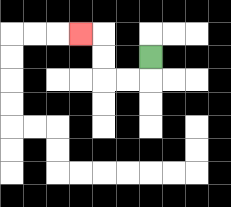{'start': '[6, 2]', 'end': '[3, 1]', 'path_directions': 'D,L,L,U,U,L', 'path_coordinates': '[[6, 2], [6, 3], [5, 3], [4, 3], [4, 2], [4, 1], [3, 1]]'}